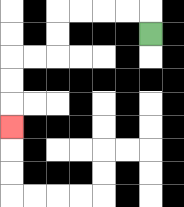{'start': '[6, 1]', 'end': '[0, 5]', 'path_directions': 'U,L,L,L,L,D,D,L,L,D,D,D', 'path_coordinates': '[[6, 1], [6, 0], [5, 0], [4, 0], [3, 0], [2, 0], [2, 1], [2, 2], [1, 2], [0, 2], [0, 3], [0, 4], [0, 5]]'}